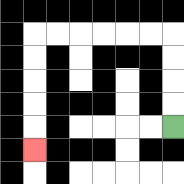{'start': '[7, 5]', 'end': '[1, 6]', 'path_directions': 'U,U,U,U,L,L,L,L,L,L,D,D,D,D,D', 'path_coordinates': '[[7, 5], [7, 4], [7, 3], [7, 2], [7, 1], [6, 1], [5, 1], [4, 1], [3, 1], [2, 1], [1, 1], [1, 2], [1, 3], [1, 4], [1, 5], [1, 6]]'}